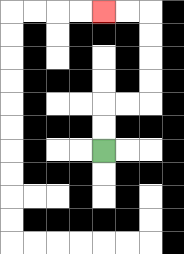{'start': '[4, 6]', 'end': '[4, 0]', 'path_directions': 'U,U,R,R,U,U,U,U,L,L', 'path_coordinates': '[[4, 6], [4, 5], [4, 4], [5, 4], [6, 4], [6, 3], [6, 2], [6, 1], [6, 0], [5, 0], [4, 0]]'}